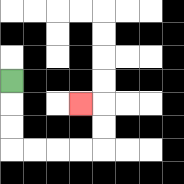{'start': '[0, 3]', 'end': '[3, 4]', 'path_directions': 'D,D,D,R,R,R,R,U,U,L', 'path_coordinates': '[[0, 3], [0, 4], [0, 5], [0, 6], [1, 6], [2, 6], [3, 6], [4, 6], [4, 5], [4, 4], [3, 4]]'}